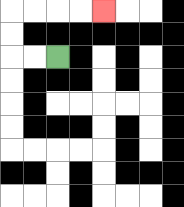{'start': '[2, 2]', 'end': '[4, 0]', 'path_directions': 'L,L,U,U,R,R,R,R', 'path_coordinates': '[[2, 2], [1, 2], [0, 2], [0, 1], [0, 0], [1, 0], [2, 0], [3, 0], [4, 0]]'}